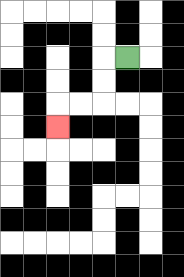{'start': '[5, 2]', 'end': '[2, 5]', 'path_directions': 'L,D,D,L,L,D', 'path_coordinates': '[[5, 2], [4, 2], [4, 3], [4, 4], [3, 4], [2, 4], [2, 5]]'}